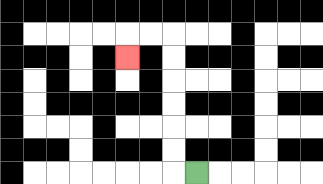{'start': '[8, 7]', 'end': '[5, 2]', 'path_directions': 'L,U,U,U,U,U,U,L,L,D', 'path_coordinates': '[[8, 7], [7, 7], [7, 6], [7, 5], [7, 4], [7, 3], [7, 2], [7, 1], [6, 1], [5, 1], [5, 2]]'}